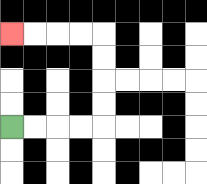{'start': '[0, 5]', 'end': '[0, 1]', 'path_directions': 'R,R,R,R,U,U,U,U,L,L,L,L', 'path_coordinates': '[[0, 5], [1, 5], [2, 5], [3, 5], [4, 5], [4, 4], [4, 3], [4, 2], [4, 1], [3, 1], [2, 1], [1, 1], [0, 1]]'}